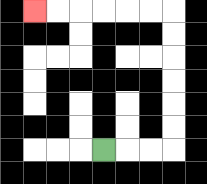{'start': '[4, 6]', 'end': '[1, 0]', 'path_directions': 'R,R,R,U,U,U,U,U,U,L,L,L,L,L,L', 'path_coordinates': '[[4, 6], [5, 6], [6, 6], [7, 6], [7, 5], [7, 4], [7, 3], [7, 2], [7, 1], [7, 0], [6, 0], [5, 0], [4, 0], [3, 0], [2, 0], [1, 0]]'}